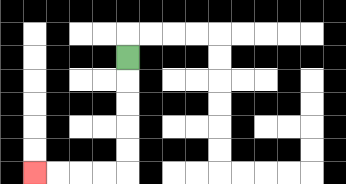{'start': '[5, 2]', 'end': '[1, 7]', 'path_directions': 'D,D,D,D,D,L,L,L,L', 'path_coordinates': '[[5, 2], [5, 3], [5, 4], [5, 5], [5, 6], [5, 7], [4, 7], [3, 7], [2, 7], [1, 7]]'}